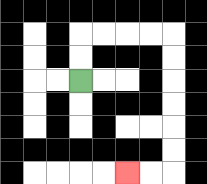{'start': '[3, 3]', 'end': '[5, 7]', 'path_directions': 'U,U,R,R,R,R,D,D,D,D,D,D,L,L', 'path_coordinates': '[[3, 3], [3, 2], [3, 1], [4, 1], [5, 1], [6, 1], [7, 1], [7, 2], [7, 3], [7, 4], [7, 5], [7, 6], [7, 7], [6, 7], [5, 7]]'}